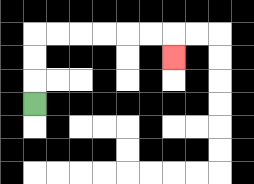{'start': '[1, 4]', 'end': '[7, 2]', 'path_directions': 'U,U,U,R,R,R,R,R,R,D', 'path_coordinates': '[[1, 4], [1, 3], [1, 2], [1, 1], [2, 1], [3, 1], [4, 1], [5, 1], [6, 1], [7, 1], [7, 2]]'}